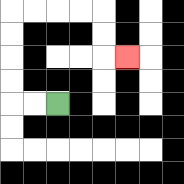{'start': '[2, 4]', 'end': '[5, 2]', 'path_directions': 'L,L,U,U,U,U,R,R,R,R,D,D,R', 'path_coordinates': '[[2, 4], [1, 4], [0, 4], [0, 3], [0, 2], [0, 1], [0, 0], [1, 0], [2, 0], [3, 0], [4, 0], [4, 1], [4, 2], [5, 2]]'}